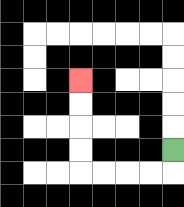{'start': '[7, 6]', 'end': '[3, 3]', 'path_directions': 'D,L,L,L,L,U,U,U,U', 'path_coordinates': '[[7, 6], [7, 7], [6, 7], [5, 7], [4, 7], [3, 7], [3, 6], [3, 5], [3, 4], [3, 3]]'}